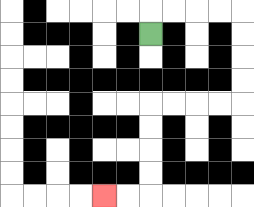{'start': '[6, 1]', 'end': '[4, 8]', 'path_directions': 'U,R,R,R,R,D,D,D,D,L,L,L,L,D,D,D,D,L,L', 'path_coordinates': '[[6, 1], [6, 0], [7, 0], [8, 0], [9, 0], [10, 0], [10, 1], [10, 2], [10, 3], [10, 4], [9, 4], [8, 4], [7, 4], [6, 4], [6, 5], [6, 6], [6, 7], [6, 8], [5, 8], [4, 8]]'}